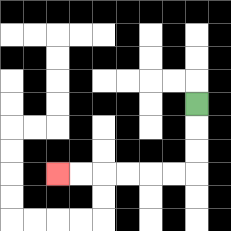{'start': '[8, 4]', 'end': '[2, 7]', 'path_directions': 'D,D,D,L,L,L,L,L,L', 'path_coordinates': '[[8, 4], [8, 5], [8, 6], [8, 7], [7, 7], [6, 7], [5, 7], [4, 7], [3, 7], [2, 7]]'}